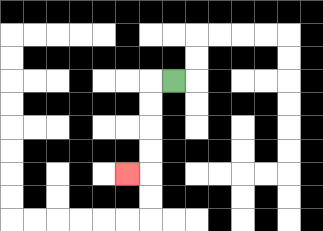{'start': '[7, 3]', 'end': '[5, 7]', 'path_directions': 'L,D,D,D,D,L', 'path_coordinates': '[[7, 3], [6, 3], [6, 4], [6, 5], [6, 6], [6, 7], [5, 7]]'}